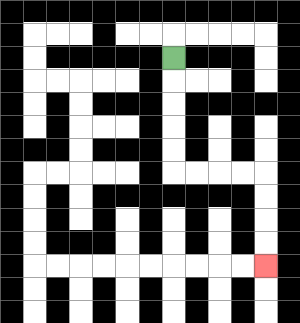{'start': '[7, 2]', 'end': '[11, 11]', 'path_directions': 'D,D,D,D,D,R,R,R,R,D,D,D,D', 'path_coordinates': '[[7, 2], [7, 3], [7, 4], [7, 5], [7, 6], [7, 7], [8, 7], [9, 7], [10, 7], [11, 7], [11, 8], [11, 9], [11, 10], [11, 11]]'}